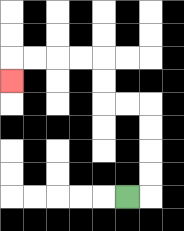{'start': '[5, 8]', 'end': '[0, 3]', 'path_directions': 'R,U,U,U,U,L,L,U,U,L,L,L,L,D', 'path_coordinates': '[[5, 8], [6, 8], [6, 7], [6, 6], [6, 5], [6, 4], [5, 4], [4, 4], [4, 3], [4, 2], [3, 2], [2, 2], [1, 2], [0, 2], [0, 3]]'}